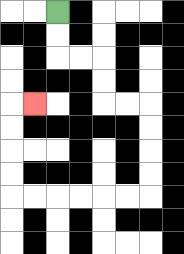{'start': '[2, 0]', 'end': '[1, 4]', 'path_directions': 'D,D,R,R,D,D,R,R,D,D,D,D,L,L,L,L,L,L,U,U,U,U,R', 'path_coordinates': '[[2, 0], [2, 1], [2, 2], [3, 2], [4, 2], [4, 3], [4, 4], [5, 4], [6, 4], [6, 5], [6, 6], [6, 7], [6, 8], [5, 8], [4, 8], [3, 8], [2, 8], [1, 8], [0, 8], [0, 7], [0, 6], [0, 5], [0, 4], [1, 4]]'}